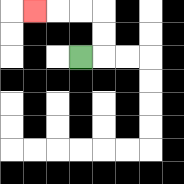{'start': '[3, 2]', 'end': '[1, 0]', 'path_directions': 'R,U,U,L,L,L', 'path_coordinates': '[[3, 2], [4, 2], [4, 1], [4, 0], [3, 0], [2, 0], [1, 0]]'}